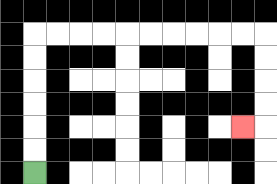{'start': '[1, 7]', 'end': '[10, 5]', 'path_directions': 'U,U,U,U,U,U,R,R,R,R,R,R,R,R,R,R,D,D,D,D,L', 'path_coordinates': '[[1, 7], [1, 6], [1, 5], [1, 4], [1, 3], [1, 2], [1, 1], [2, 1], [3, 1], [4, 1], [5, 1], [6, 1], [7, 1], [8, 1], [9, 1], [10, 1], [11, 1], [11, 2], [11, 3], [11, 4], [11, 5], [10, 5]]'}